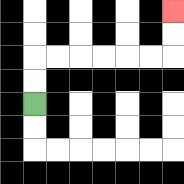{'start': '[1, 4]', 'end': '[7, 0]', 'path_directions': 'U,U,R,R,R,R,R,R,U,U', 'path_coordinates': '[[1, 4], [1, 3], [1, 2], [2, 2], [3, 2], [4, 2], [5, 2], [6, 2], [7, 2], [7, 1], [7, 0]]'}